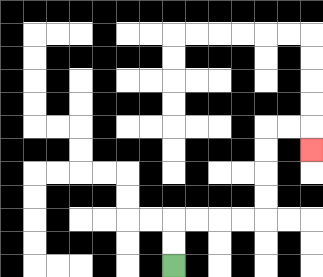{'start': '[7, 11]', 'end': '[13, 6]', 'path_directions': 'U,U,R,R,R,R,U,U,U,U,R,R,D', 'path_coordinates': '[[7, 11], [7, 10], [7, 9], [8, 9], [9, 9], [10, 9], [11, 9], [11, 8], [11, 7], [11, 6], [11, 5], [12, 5], [13, 5], [13, 6]]'}